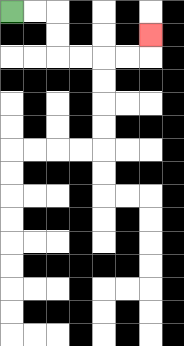{'start': '[0, 0]', 'end': '[6, 1]', 'path_directions': 'R,R,D,D,R,R,R,R,U', 'path_coordinates': '[[0, 0], [1, 0], [2, 0], [2, 1], [2, 2], [3, 2], [4, 2], [5, 2], [6, 2], [6, 1]]'}